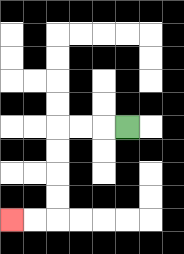{'start': '[5, 5]', 'end': '[0, 9]', 'path_directions': 'L,L,L,D,D,D,D,L,L', 'path_coordinates': '[[5, 5], [4, 5], [3, 5], [2, 5], [2, 6], [2, 7], [2, 8], [2, 9], [1, 9], [0, 9]]'}